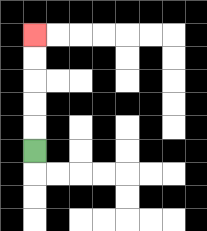{'start': '[1, 6]', 'end': '[1, 1]', 'path_directions': 'U,U,U,U,U', 'path_coordinates': '[[1, 6], [1, 5], [1, 4], [1, 3], [1, 2], [1, 1]]'}